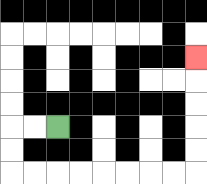{'start': '[2, 5]', 'end': '[8, 2]', 'path_directions': 'L,L,D,D,R,R,R,R,R,R,R,R,U,U,U,U,U', 'path_coordinates': '[[2, 5], [1, 5], [0, 5], [0, 6], [0, 7], [1, 7], [2, 7], [3, 7], [4, 7], [5, 7], [6, 7], [7, 7], [8, 7], [8, 6], [8, 5], [8, 4], [8, 3], [8, 2]]'}